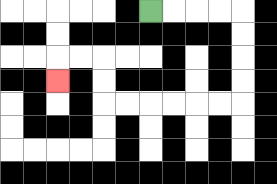{'start': '[6, 0]', 'end': '[2, 3]', 'path_directions': 'R,R,R,R,D,D,D,D,L,L,L,L,L,L,U,U,L,L,D', 'path_coordinates': '[[6, 0], [7, 0], [8, 0], [9, 0], [10, 0], [10, 1], [10, 2], [10, 3], [10, 4], [9, 4], [8, 4], [7, 4], [6, 4], [5, 4], [4, 4], [4, 3], [4, 2], [3, 2], [2, 2], [2, 3]]'}